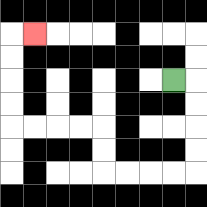{'start': '[7, 3]', 'end': '[1, 1]', 'path_directions': 'R,D,D,D,D,L,L,L,L,U,U,L,L,L,L,U,U,U,U,R', 'path_coordinates': '[[7, 3], [8, 3], [8, 4], [8, 5], [8, 6], [8, 7], [7, 7], [6, 7], [5, 7], [4, 7], [4, 6], [4, 5], [3, 5], [2, 5], [1, 5], [0, 5], [0, 4], [0, 3], [0, 2], [0, 1], [1, 1]]'}